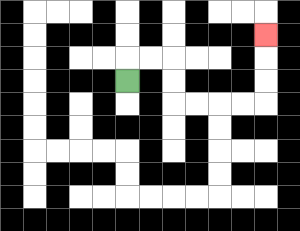{'start': '[5, 3]', 'end': '[11, 1]', 'path_directions': 'U,R,R,D,D,R,R,R,R,U,U,U', 'path_coordinates': '[[5, 3], [5, 2], [6, 2], [7, 2], [7, 3], [7, 4], [8, 4], [9, 4], [10, 4], [11, 4], [11, 3], [11, 2], [11, 1]]'}